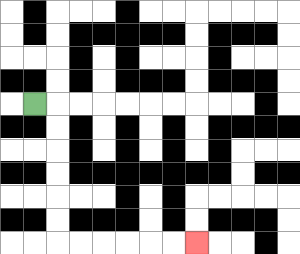{'start': '[1, 4]', 'end': '[8, 10]', 'path_directions': 'R,D,D,D,D,D,D,R,R,R,R,R,R', 'path_coordinates': '[[1, 4], [2, 4], [2, 5], [2, 6], [2, 7], [2, 8], [2, 9], [2, 10], [3, 10], [4, 10], [5, 10], [6, 10], [7, 10], [8, 10]]'}